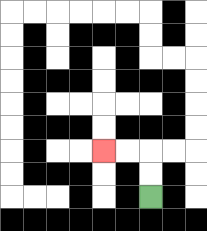{'start': '[6, 8]', 'end': '[4, 6]', 'path_directions': 'U,U,L,L', 'path_coordinates': '[[6, 8], [6, 7], [6, 6], [5, 6], [4, 6]]'}